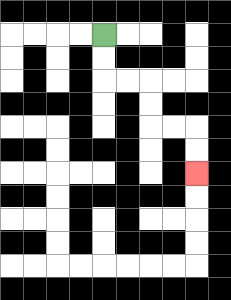{'start': '[4, 1]', 'end': '[8, 7]', 'path_directions': 'D,D,R,R,D,D,R,R,D,D', 'path_coordinates': '[[4, 1], [4, 2], [4, 3], [5, 3], [6, 3], [6, 4], [6, 5], [7, 5], [8, 5], [8, 6], [8, 7]]'}